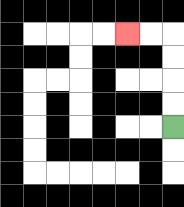{'start': '[7, 5]', 'end': '[5, 1]', 'path_directions': 'U,U,U,U,L,L', 'path_coordinates': '[[7, 5], [7, 4], [7, 3], [7, 2], [7, 1], [6, 1], [5, 1]]'}